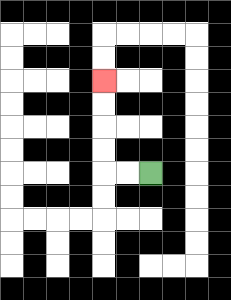{'start': '[6, 7]', 'end': '[4, 3]', 'path_directions': 'L,L,U,U,U,U', 'path_coordinates': '[[6, 7], [5, 7], [4, 7], [4, 6], [4, 5], [4, 4], [4, 3]]'}